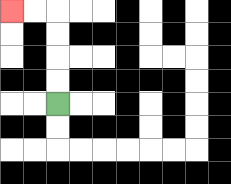{'start': '[2, 4]', 'end': '[0, 0]', 'path_directions': 'U,U,U,U,L,L', 'path_coordinates': '[[2, 4], [2, 3], [2, 2], [2, 1], [2, 0], [1, 0], [0, 0]]'}